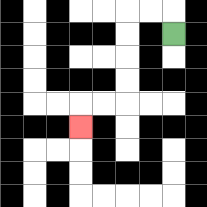{'start': '[7, 1]', 'end': '[3, 5]', 'path_directions': 'U,L,L,D,D,D,D,L,L,D', 'path_coordinates': '[[7, 1], [7, 0], [6, 0], [5, 0], [5, 1], [5, 2], [5, 3], [5, 4], [4, 4], [3, 4], [3, 5]]'}